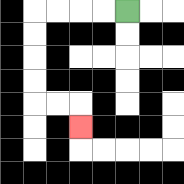{'start': '[5, 0]', 'end': '[3, 5]', 'path_directions': 'L,L,L,L,D,D,D,D,R,R,D', 'path_coordinates': '[[5, 0], [4, 0], [3, 0], [2, 0], [1, 0], [1, 1], [1, 2], [1, 3], [1, 4], [2, 4], [3, 4], [3, 5]]'}